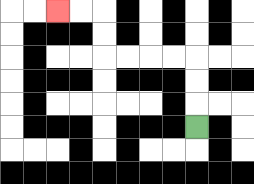{'start': '[8, 5]', 'end': '[2, 0]', 'path_directions': 'U,U,U,L,L,L,L,U,U,L,L', 'path_coordinates': '[[8, 5], [8, 4], [8, 3], [8, 2], [7, 2], [6, 2], [5, 2], [4, 2], [4, 1], [4, 0], [3, 0], [2, 0]]'}